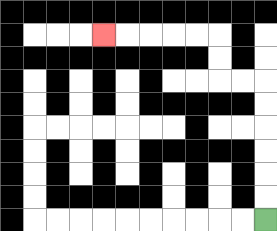{'start': '[11, 9]', 'end': '[4, 1]', 'path_directions': 'U,U,U,U,U,U,L,L,U,U,L,L,L,L,L', 'path_coordinates': '[[11, 9], [11, 8], [11, 7], [11, 6], [11, 5], [11, 4], [11, 3], [10, 3], [9, 3], [9, 2], [9, 1], [8, 1], [7, 1], [6, 1], [5, 1], [4, 1]]'}